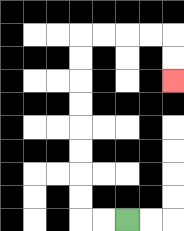{'start': '[5, 9]', 'end': '[7, 3]', 'path_directions': 'L,L,U,U,U,U,U,U,U,U,R,R,R,R,D,D', 'path_coordinates': '[[5, 9], [4, 9], [3, 9], [3, 8], [3, 7], [3, 6], [3, 5], [3, 4], [3, 3], [3, 2], [3, 1], [4, 1], [5, 1], [6, 1], [7, 1], [7, 2], [7, 3]]'}